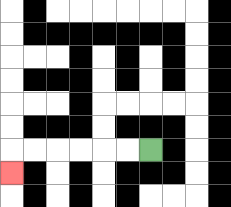{'start': '[6, 6]', 'end': '[0, 7]', 'path_directions': 'L,L,L,L,L,L,D', 'path_coordinates': '[[6, 6], [5, 6], [4, 6], [3, 6], [2, 6], [1, 6], [0, 6], [0, 7]]'}